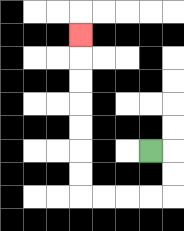{'start': '[6, 6]', 'end': '[3, 1]', 'path_directions': 'R,D,D,L,L,L,L,U,U,U,U,U,U,U', 'path_coordinates': '[[6, 6], [7, 6], [7, 7], [7, 8], [6, 8], [5, 8], [4, 8], [3, 8], [3, 7], [3, 6], [3, 5], [3, 4], [3, 3], [3, 2], [3, 1]]'}